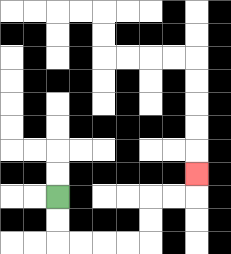{'start': '[2, 8]', 'end': '[8, 7]', 'path_directions': 'D,D,R,R,R,R,U,U,R,R,U', 'path_coordinates': '[[2, 8], [2, 9], [2, 10], [3, 10], [4, 10], [5, 10], [6, 10], [6, 9], [6, 8], [7, 8], [8, 8], [8, 7]]'}